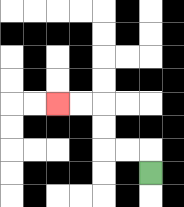{'start': '[6, 7]', 'end': '[2, 4]', 'path_directions': 'U,L,L,U,U,L,L', 'path_coordinates': '[[6, 7], [6, 6], [5, 6], [4, 6], [4, 5], [4, 4], [3, 4], [2, 4]]'}